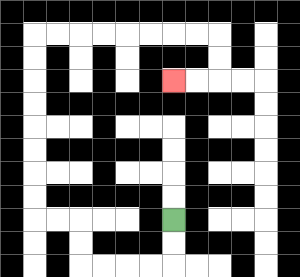{'start': '[7, 9]', 'end': '[7, 3]', 'path_directions': 'D,D,L,L,L,L,U,U,L,L,U,U,U,U,U,U,U,U,R,R,R,R,R,R,R,R,D,D,L,L', 'path_coordinates': '[[7, 9], [7, 10], [7, 11], [6, 11], [5, 11], [4, 11], [3, 11], [3, 10], [3, 9], [2, 9], [1, 9], [1, 8], [1, 7], [1, 6], [1, 5], [1, 4], [1, 3], [1, 2], [1, 1], [2, 1], [3, 1], [4, 1], [5, 1], [6, 1], [7, 1], [8, 1], [9, 1], [9, 2], [9, 3], [8, 3], [7, 3]]'}